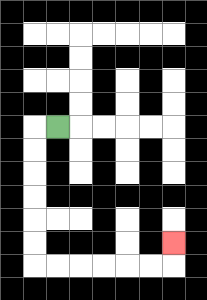{'start': '[2, 5]', 'end': '[7, 10]', 'path_directions': 'L,D,D,D,D,D,D,R,R,R,R,R,R,U', 'path_coordinates': '[[2, 5], [1, 5], [1, 6], [1, 7], [1, 8], [1, 9], [1, 10], [1, 11], [2, 11], [3, 11], [4, 11], [5, 11], [6, 11], [7, 11], [7, 10]]'}